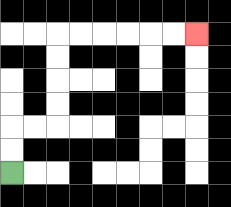{'start': '[0, 7]', 'end': '[8, 1]', 'path_directions': 'U,U,R,R,U,U,U,U,R,R,R,R,R,R', 'path_coordinates': '[[0, 7], [0, 6], [0, 5], [1, 5], [2, 5], [2, 4], [2, 3], [2, 2], [2, 1], [3, 1], [4, 1], [5, 1], [6, 1], [7, 1], [8, 1]]'}